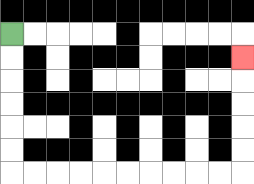{'start': '[0, 1]', 'end': '[10, 2]', 'path_directions': 'D,D,D,D,D,D,R,R,R,R,R,R,R,R,R,R,U,U,U,U,U', 'path_coordinates': '[[0, 1], [0, 2], [0, 3], [0, 4], [0, 5], [0, 6], [0, 7], [1, 7], [2, 7], [3, 7], [4, 7], [5, 7], [6, 7], [7, 7], [8, 7], [9, 7], [10, 7], [10, 6], [10, 5], [10, 4], [10, 3], [10, 2]]'}